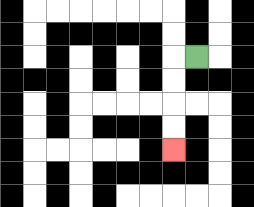{'start': '[8, 2]', 'end': '[7, 6]', 'path_directions': 'L,D,D,D,D', 'path_coordinates': '[[8, 2], [7, 2], [7, 3], [7, 4], [7, 5], [7, 6]]'}